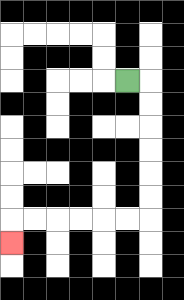{'start': '[5, 3]', 'end': '[0, 10]', 'path_directions': 'R,D,D,D,D,D,D,L,L,L,L,L,L,D', 'path_coordinates': '[[5, 3], [6, 3], [6, 4], [6, 5], [6, 6], [6, 7], [6, 8], [6, 9], [5, 9], [4, 9], [3, 9], [2, 9], [1, 9], [0, 9], [0, 10]]'}